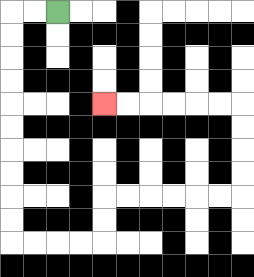{'start': '[2, 0]', 'end': '[4, 4]', 'path_directions': 'L,L,D,D,D,D,D,D,D,D,D,D,R,R,R,R,U,U,R,R,R,R,R,R,U,U,U,U,L,L,L,L,L,L', 'path_coordinates': '[[2, 0], [1, 0], [0, 0], [0, 1], [0, 2], [0, 3], [0, 4], [0, 5], [0, 6], [0, 7], [0, 8], [0, 9], [0, 10], [1, 10], [2, 10], [3, 10], [4, 10], [4, 9], [4, 8], [5, 8], [6, 8], [7, 8], [8, 8], [9, 8], [10, 8], [10, 7], [10, 6], [10, 5], [10, 4], [9, 4], [8, 4], [7, 4], [6, 4], [5, 4], [4, 4]]'}